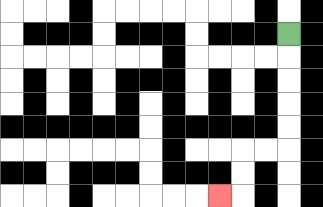{'start': '[12, 1]', 'end': '[9, 8]', 'path_directions': 'D,D,D,D,D,L,L,D,D,L', 'path_coordinates': '[[12, 1], [12, 2], [12, 3], [12, 4], [12, 5], [12, 6], [11, 6], [10, 6], [10, 7], [10, 8], [9, 8]]'}